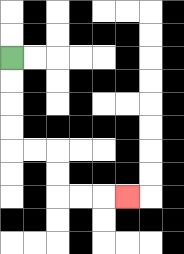{'start': '[0, 2]', 'end': '[5, 8]', 'path_directions': 'D,D,D,D,R,R,D,D,R,R,R', 'path_coordinates': '[[0, 2], [0, 3], [0, 4], [0, 5], [0, 6], [1, 6], [2, 6], [2, 7], [2, 8], [3, 8], [4, 8], [5, 8]]'}